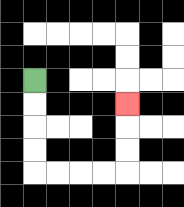{'start': '[1, 3]', 'end': '[5, 4]', 'path_directions': 'D,D,D,D,R,R,R,R,U,U,U', 'path_coordinates': '[[1, 3], [1, 4], [1, 5], [1, 6], [1, 7], [2, 7], [3, 7], [4, 7], [5, 7], [5, 6], [5, 5], [5, 4]]'}